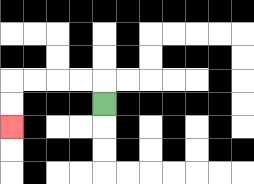{'start': '[4, 4]', 'end': '[0, 5]', 'path_directions': 'U,L,L,L,L,D,D', 'path_coordinates': '[[4, 4], [4, 3], [3, 3], [2, 3], [1, 3], [0, 3], [0, 4], [0, 5]]'}